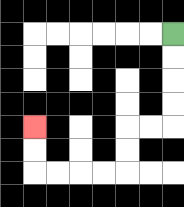{'start': '[7, 1]', 'end': '[1, 5]', 'path_directions': 'D,D,D,D,L,L,D,D,L,L,L,L,U,U', 'path_coordinates': '[[7, 1], [7, 2], [7, 3], [7, 4], [7, 5], [6, 5], [5, 5], [5, 6], [5, 7], [4, 7], [3, 7], [2, 7], [1, 7], [1, 6], [1, 5]]'}